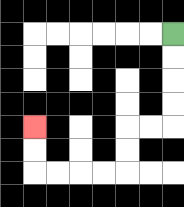{'start': '[7, 1]', 'end': '[1, 5]', 'path_directions': 'D,D,D,D,L,L,D,D,L,L,L,L,U,U', 'path_coordinates': '[[7, 1], [7, 2], [7, 3], [7, 4], [7, 5], [6, 5], [5, 5], [5, 6], [5, 7], [4, 7], [3, 7], [2, 7], [1, 7], [1, 6], [1, 5]]'}